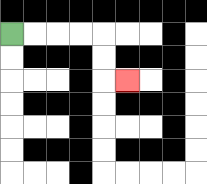{'start': '[0, 1]', 'end': '[5, 3]', 'path_directions': 'R,R,R,R,D,D,R', 'path_coordinates': '[[0, 1], [1, 1], [2, 1], [3, 1], [4, 1], [4, 2], [4, 3], [5, 3]]'}